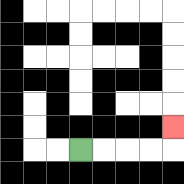{'start': '[3, 6]', 'end': '[7, 5]', 'path_directions': 'R,R,R,R,U', 'path_coordinates': '[[3, 6], [4, 6], [5, 6], [6, 6], [7, 6], [7, 5]]'}